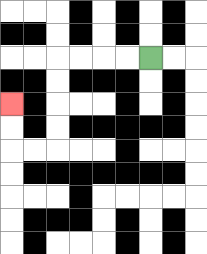{'start': '[6, 2]', 'end': '[0, 4]', 'path_directions': 'L,L,L,L,D,D,D,D,L,L,U,U', 'path_coordinates': '[[6, 2], [5, 2], [4, 2], [3, 2], [2, 2], [2, 3], [2, 4], [2, 5], [2, 6], [1, 6], [0, 6], [0, 5], [0, 4]]'}